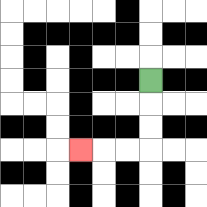{'start': '[6, 3]', 'end': '[3, 6]', 'path_directions': 'D,D,D,L,L,L', 'path_coordinates': '[[6, 3], [6, 4], [6, 5], [6, 6], [5, 6], [4, 6], [3, 6]]'}